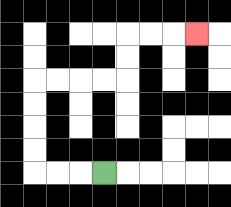{'start': '[4, 7]', 'end': '[8, 1]', 'path_directions': 'L,L,L,U,U,U,U,R,R,R,R,U,U,R,R,R', 'path_coordinates': '[[4, 7], [3, 7], [2, 7], [1, 7], [1, 6], [1, 5], [1, 4], [1, 3], [2, 3], [3, 3], [4, 3], [5, 3], [5, 2], [5, 1], [6, 1], [7, 1], [8, 1]]'}